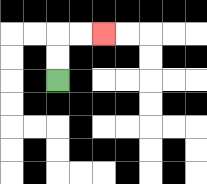{'start': '[2, 3]', 'end': '[4, 1]', 'path_directions': 'U,U,R,R', 'path_coordinates': '[[2, 3], [2, 2], [2, 1], [3, 1], [4, 1]]'}